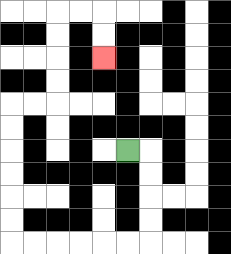{'start': '[5, 6]', 'end': '[4, 2]', 'path_directions': 'R,D,D,D,D,L,L,L,L,L,L,U,U,U,U,U,U,R,R,U,U,U,U,R,R,D,D', 'path_coordinates': '[[5, 6], [6, 6], [6, 7], [6, 8], [6, 9], [6, 10], [5, 10], [4, 10], [3, 10], [2, 10], [1, 10], [0, 10], [0, 9], [0, 8], [0, 7], [0, 6], [0, 5], [0, 4], [1, 4], [2, 4], [2, 3], [2, 2], [2, 1], [2, 0], [3, 0], [4, 0], [4, 1], [4, 2]]'}